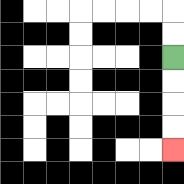{'start': '[7, 2]', 'end': '[7, 6]', 'path_directions': 'D,D,D,D', 'path_coordinates': '[[7, 2], [7, 3], [7, 4], [7, 5], [7, 6]]'}